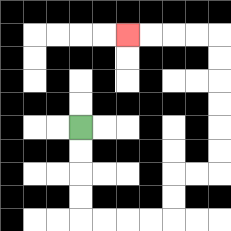{'start': '[3, 5]', 'end': '[5, 1]', 'path_directions': 'D,D,D,D,R,R,R,R,U,U,R,R,U,U,U,U,U,U,L,L,L,L', 'path_coordinates': '[[3, 5], [3, 6], [3, 7], [3, 8], [3, 9], [4, 9], [5, 9], [6, 9], [7, 9], [7, 8], [7, 7], [8, 7], [9, 7], [9, 6], [9, 5], [9, 4], [9, 3], [9, 2], [9, 1], [8, 1], [7, 1], [6, 1], [5, 1]]'}